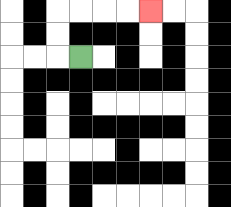{'start': '[3, 2]', 'end': '[6, 0]', 'path_directions': 'L,U,U,R,R,R,R', 'path_coordinates': '[[3, 2], [2, 2], [2, 1], [2, 0], [3, 0], [4, 0], [5, 0], [6, 0]]'}